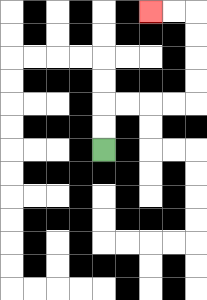{'start': '[4, 6]', 'end': '[6, 0]', 'path_directions': 'U,U,R,R,R,R,U,U,U,U,L,L', 'path_coordinates': '[[4, 6], [4, 5], [4, 4], [5, 4], [6, 4], [7, 4], [8, 4], [8, 3], [8, 2], [8, 1], [8, 0], [7, 0], [6, 0]]'}